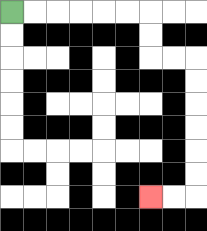{'start': '[0, 0]', 'end': '[6, 8]', 'path_directions': 'R,R,R,R,R,R,D,D,R,R,D,D,D,D,D,D,L,L', 'path_coordinates': '[[0, 0], [1, 0], [2, 0], [3, 0], [4, 0], [5, 0], [6, 0], [6, 1], [6, 2], [7, 2], [8, 2], [8, 3], [8, 4], [8, 5], [8, 6], [8, 7], [8, 8], [7, 8], [6, 8]]'}